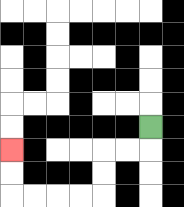{'start': '[6, 5]', 'end': '[0, 6]', 'path_directions': 'D,L,L,D,D,L,L,L,L,U,U', 'path_coordinates': '[[6, 5], [6, 6], [5, 6], [4, 6], [4, 7], [4, 8], [3, 8], [2, 8], [1, 8], [0, 8], [0, 7], [0, 6]]'}